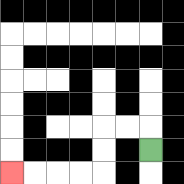{'start': '[6, 6]', 'end': '[0, 7]', 'path_directions': 'U,L,L,D,D,L,L,L,L', 'path_coordinates': '[[6, 6], [6, 5], [5, 5], [4, 5], [4, 6], [4, 7], [3, 7], [2, 7], [1, 7], [0, 7]]'}